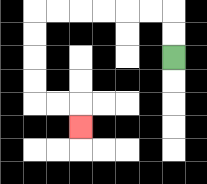{'start': '[7, 2]', 'end': '[3, 5]', 'path_directions': 'U,U,L,L,L,L,L,L,D,D,D,D,R,R,D', 'path_coordinates': '[[7, 2], [7, 1], [7, 0], [6, 0], [5, 0], [4, 0], [3, 0], [2, 0], [1, 0], [1, 1], [1, 2], [1, 3], [1, 4], [2, 4], [3, 4], [3, 5]]'}